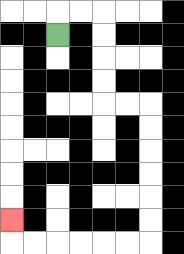{'start': '[2, 1]', 'end': '[0, 9]', 'path_directions': 'U,R,R,D,D,D,D,R,R,D,D,D,D,D,D,L,L,L,L,L,L,U', 'path_coordinates': '[[2, 1], [2, 0], [3, 0], [4, 0], [4, 1], [4, 2], [4, 3], [4, 4], [5, 4], [6, 4], [6, 5], [6, 6], [6, 7], [6, 8], [6, 9], [6, 10], [5, 10], [4, 10], [3, 10], [2, 10], [1, 10], [0, 10], [0, 9]]'}